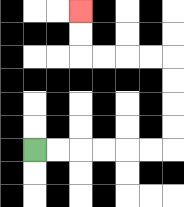{'start': '[1, 6]', 'end': '[3, 0]', 'path_directions': 'R,R,R,R,R,R,U,U,U,U,L,L,L,L,U,U', 'path_coordinates': '[[1, 6], [2, 6], [3, 6], [4, 6], [5, 6], [6, 6], [7, 6], [7, 5], [7, 4], [7, 3], [7, 2], [6, 2], [5, 2], [4, 2], [3, 2], [3, 1], [3, 0]]'}